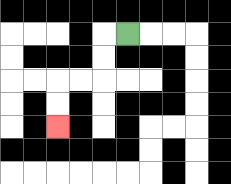{'start': '[5, 1]', 'end': '[2, 5]', 'path_directions': 'L,D,D,L,L,D,D', 'path_coordinates': '[[5, 1], [4, 1], [4, 2], [4, 3], [3, 3], [2, 3], [2, 4], [2, 5]]'}